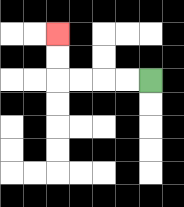{'start': '[6, 3]', 'end': '[2, 1]', 'path_directions': 'L,L,L,L,U,U', 'path_coordinates': '[[6, 3], [5, 3], [4, 3], [3, 3], [2, 3], [2, 2], [2, 1]]'}